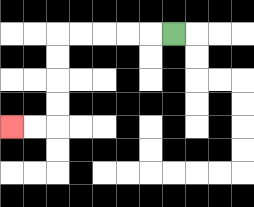{'start': '[7, 1]', 'end': '[0, 5]', 'path_directions': 'L,L,L,L,L,D,D,D,D,L,L', 'path_coordinates': '[[7, 1], [6, 1], [5, 1], [4, 1], [3, 1], [2, 1], [2, 2], [2, 3], [2, 4], [2, 5], [1, 5], [0, 5]]'}